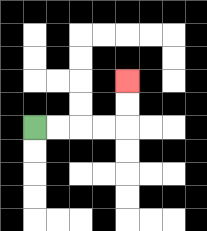{'start': '[1, 5]', 'end': '[5, 3]', 'path_directions': 'R,R,R,R,U,U', 'path_coordinates': '[[1, 5], [2, 5], [3, 5], [4, 5], [5, 5], [5, 4], [5, 3]]'}